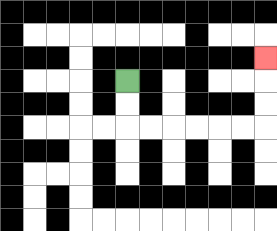{'start': '[5, 3]', 'end': '[11, 2]', 'path_directions': 'D,D,R,R,R,R,R,R,U,U,U', 'path_coordinates': '[[5, 3], [5, 4], [5, 5], [6, 5], [7, 5], [8, 5], [9, 5], [10, 5], [11, 5], [11, 4], [11, 3], [11, 2]]'}